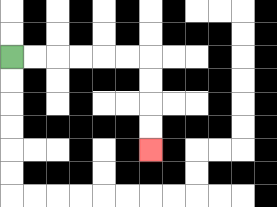{'start': '[0, 2]', 'end': '[6, 6]', 'path_directions': 'R,R,R,R,R,R,D,D,D,D', 'path_coordinates': '[[0, 2], [1, 2], [2, 2], [3, 2], [4, 2], [5, 2], [6, 2], [6, 3], [6, 4], [6, 5], [6, 6]]'}